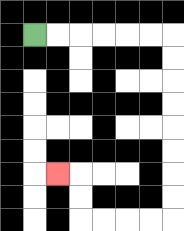{'start': '[1, 1]', 'end': '[2, 7]', 'path_directions': 'R,R,R,R,R,R,D,D,D,D,D,D,D,D,L,L,L,L,U,U,L', 'path_coordinates': '[[1, 1], [2, 1], [3, 1], [4, 1], [5, 1], [6, 1], [7, 1], [7, 2], [7, 3], [7, 4], [7, 5], [7, 6], [7, 7], [7, 8], [7, 9], [6, 9], [5, 9], [4, 9], [3, 9], [3, 8], [3, 7], [2, 7]]'}